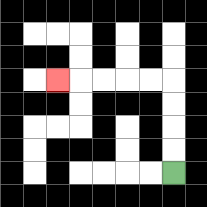{'start': '[7, 7]', 'end': '[2, 3]', 'path_directions': 'U,U,U,U,L,L,L,L,L', 'path_coordinates': '[[7, 7], [7, 6], [7, 5], [7, 4], [7, 3], [6, 3], [5, 3], [4, 3], [3, 3], [2, 3]]'}